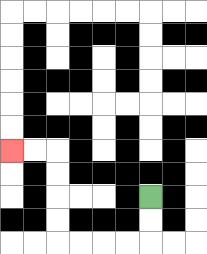{'start': '[6, 8]', 'end': '[0, 6]', 'path_directions': 'D,D,L,L,L,L,U,U,U,U,L,L', 'path_coordinates': '[[6, 8], [6, 9], [6, 10], [5, 10], [4, 10], [3, 10], [2, 10], [2, 9], [2, 8], [2, 7], [2, 6], [1, 6], [0, 6]]'}